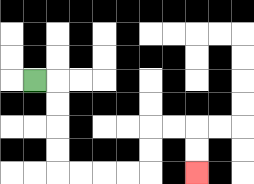{'start': '[1, 3]', 'end': '[8, 7]', 'path_directions': 'R,D,D,D,D,R,R,R,R,U,U,R,R,D,D', 'path_coordinates': '[[1, 3], [2, 3], [2, 4], [2, 5], [2, 6], [2, 7], [3, 7], [4, 7], [5, 7], [6, 7], [6, 6], [6, 5], [7, 5], [8, 5], [8, 6], [8, 7]]'}